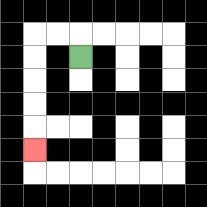{'start': '[3, 2]', 'end': '[1, 6]', 'path_directions': 'U,L,L,D,D,D,D,D', 'path_coordinates': '[[3, 2], [3, 1], [2, 1], [1, 1], [1, 2], [1, 3], [1, 4], [1, 5], [1, 6]]'}